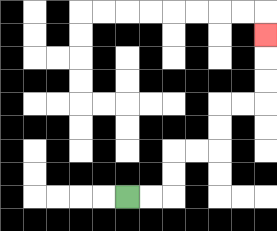{'start': '[5, 8]', 'end': '[11, 1]', 'path_directions': 'R,R,U,U,R,R,U,U,R,R,U,U,U', 'path_coordinates': '[[5, 8], [6, 8], [7, 8], [7, 7], [7, 6], [8, 6], [9, 6], [9, 5], [9, 4], [10, 4], [11, 4], [11, 3], [11, 2], [11, 1]]'}